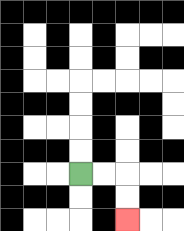{'start': '[3, 7]', 'end': '[5, 9]', 'path_directions': 'R,R,D,D', 'path_coordinates': '[[3, 7], [4, 7], [5, 7], [5, 8], [5, 9]]'}